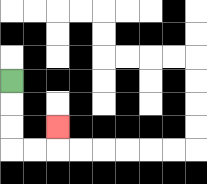{'start': '[0, 3]', 'end': '[2, 5]', 'path_directions': 'D,D,D,R,R,U', 'path_coordinates': '[[0, 3], [0, 4], [0, 5], [0, 6], [1, 6], [2, 6], [2, 5]]'}